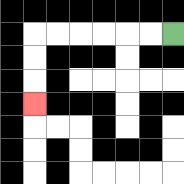{'start': '[7, 1]', 'end': '[1, 4]', 'path_directions': 'L,L,L,L,L,L,D,D,D', 'path_coordinates': '[[7, 1], [6, 1], [5, 1], [4, 1], [3, 1], [2, 1], [1, 1], [1, 2], [1, 3], [1, 4]]'}